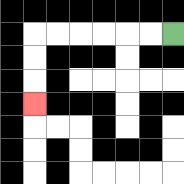{'start': '[7, 1]', 'end': '[1, 4]', 'path_directions': 'L,L,L,L,L,L,D,D,D', 'path_coordinates': '[[7, 1], [6, 1], [5, 1], [4, 1], [3, 1], [2, 1], [1, 1], [1, 2], [1, 3], [1, 4]]'}